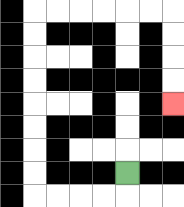{'start': '[5, 7]', 'end': '[7, 4]', 'path_directions': 'D,L,L,L,L,U,U,U,U,U,U,U,U,R,R,R,R,R,R,D,D,D,D', 'path_coordinates': '[[5, 7], [5, 8], [4, 8], [3, 8], [2, 8], [1, 8], [1, 7], [1, 6], [1, 5], [1, 4], [1, 3], [1, 2], [1, 1], [1, 0], [2, 0], [3, 0], [4, 0], [5, 0], [6, 0], [7, 0], [7, 1], [7, 2], [7, 3], [7, 4]]'}